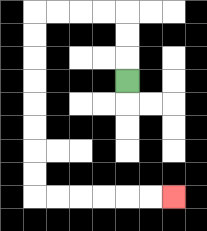{'start': '[5, 3]', 'end': '[7, 8]', 'path_directions': 'U,U,U,L,L,L,L,D,D,D,D,D,D,D,D,R,R,R,R,R,R', 'path_coordinates': '[[5, 3], [5, 2], [5, 1], [5, 0], [4, 0], [3, 0], [2, 0], [1, 0], [1, 1], [1, 2], [1, 3], [1, 4], [1, 5], [1, 6], [1, 7], [1, 8], [2, 8], [3, 8], [4, 8], [5, 8], [6, 8], [7, 8]]'}